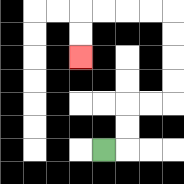{'start': '[4, 6]', 'end': '[3, 2]', 'path_directions': 'R,U,U,R,R,U,U,U,U,L,L,L,L,D,D', 'path_coordinates': '[[4, 6], [5, 6], [5, 5], [5, 4], [6, 4], [7, 4], [7, 3], [7, 2], [7, 1], [7, 0], [6, 0], [5, 0], [4, 0], [3, 0], [3, 1], [3, 2]]'}